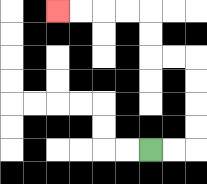{'start': '[6, 6]', 'end': '[2, 0]', 'path_directions': 'R,R,U,U,U,U,L,L,U,U,L,L,L,L', 'path_coordinates': '[[6, 6], [7, 6], [8, 6], [8, 5], [8, 4], [8, 3], [8, 2], [7, 2], [6, 2], [6, 1], [6, 0], [5, 0], [4, 0], [3, 0], [2, 0]]'}